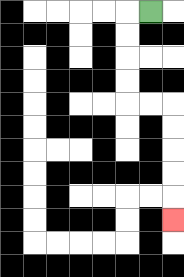{'start': '[6, 0]', 'end': '[7, 9]', 'path_directions': 'L,D,D,D,D,R,R,D,D,D,D,D', 'path_coordinates': '[[6, 0], [5, 0], [5, 1], [5, 2], [5, 3], [5, 4], [6, 4], [7, 4], [7, 5], [7, 6], [7, 7], [7, 8], [7, 9]]'}